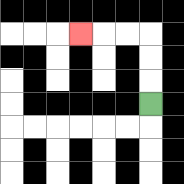{'start': '[6, 4]', 'end': '[3, 1]', 'path_directions': 'U,U,U,L,L,L', 'path_coordinates': '[[6, 4], [6, 3], [6, 2], [6, 1], [5, 1], [4, 1], [3, 1]]'}